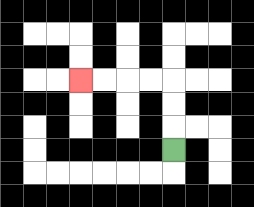{'start': '[7, 6]', 'end': '[3, 3]', 'path_directions': 'U,U,U,L,L,L,L', 'path_coordinates': '[[7, 6], [7, 5], [7, 4], [7, 3], [6, 3], [5, 3], [4, 3], [3, 3]]'}